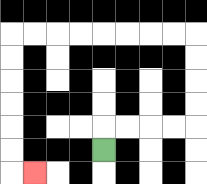{'start': '[4, 6]', 'end': '[1, 7]', 'path_directions': 'U,R,R,R,R,U,U,U,U,L,L,L,L,L,L,L,L,D,D,D,D,D,D,R', 'path_coordinates': '[[4, 6], [4, 5], [5, 5], [6, 5], [7, 5], [8, 5], [8, 4], [8, 3], [8, 2], [8, 1], [7, 1], [6, 1], [5, 1], [4, 1], [3, 1], [2, 1], [1, 1], [0, 1], [0, 2], [0, 3], [0, 4], [0, 5], [0, 6], [0, 7], [1, 7]]'}